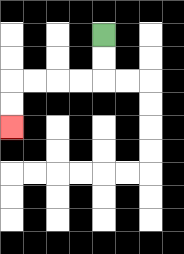{'start': '[4, 1]', 'end': '[0, 5]', 'path_directions': 'D,D,L,L,L,L,D,D', 'path_coordinates': '[[4, 1], [4, 2], [4, 3], [3, 3], [2, 3], [1, 3], [0, 3], [0, 4], [0, 5]]'}